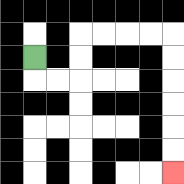{'start': '[1, 2]', 'end': '[7, 7]', 'path_directions': 'D,R,R,U,U,R,R,R,R,D,D,D,D,D,D', 'path_coordinates': '[[1, 2], [1, 3], [2, 3], [3, 3], [3, 2], [3, 1], [4, 1], [5, 1], [6, 1], [7, 1], [7, 2], [7, 3], [7, 4], [7, 5], [7, 6], [7, 7]]'}